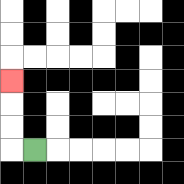{'start': '[1, 6]', 'end': '[0, 3]', 'path_directions': 'L,U,U,U', 'path_coordinates': '[[1, 6], [0, 6], [0, 5], [0, 4], [0, 3]]'}